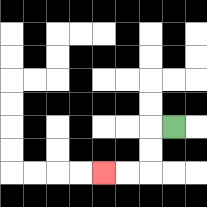{'start': '[7, 5]', 'end': '[4, 7]', 'path_directions': 'L,D,D,L,L', 'path_coordinates': '[[7, 5], [6, 5], [6, 6], [6, 7], [5, 7], [4, 7]]'}